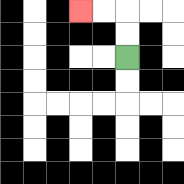{'start': '[5, 2]', 'end': '[3, 0]', 'path_directions': 'U,U,L,L', 'path_coordinates': '[[5, 2], [5, 1], [5, 0], [4, 0], [3, 0]]'}